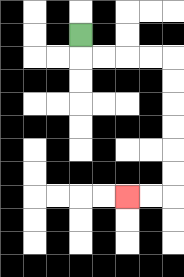{'start': '[3, 1]', 'end': '[5, 8]', 'path_directions': 'D,R,R,R,R,D,D,D,D,D,D,L,L', 'path_coordinates': '[[3, 1], [3, 2], [4, 2], [5, 2], [6, 2], [7, 2], [7, 3], [7, 4], [7, 5], [7, 6], [7, 7], [7, 8], [6, 8], [5, 8]]'}